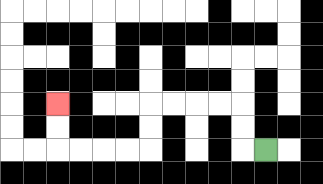{'start': '[11, 6]', 'end': '[2, 4]', 'path_directions': 'L,U,U,L,L,L,L,D,D,L,L,L,L,U,U', 'path_coordinates': '[[11, 6], [10, 6], [10, 5], [10, 4], [9, 4], [8, 4], [7, 4], [6, 4], [6, 5], [6, 6], [5, 6], [4, 6], [3, 6], [2, 6], [2, 5], [2, 4]]'}